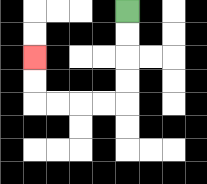{'start': '[5, 0]', 'end': '[1, 2]', 'path_directions': 'D,D,D,D,L,L,L,L,U,U', 'path_coordinates': '[[5, 0], [5, 1], [5, 2], [5, 3], [5, 4], [4, 4], [3, 4], [2, 4], [1, 4], [1, 3], [1, 2]]'}